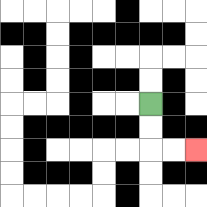{'start': '[6, 4]', 'end': '[8, 6]', 'path_directions': 'D,D,R,R', 'path_coordinates': '[[6, 4], [6, 5], [6, 6], [7, 6], [8, 6]]'}